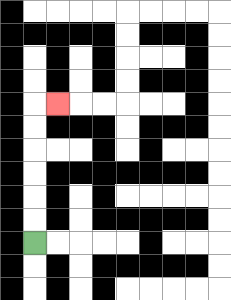{'start': '[1, 10]', 'end': '[2, 4]', 'path_directions': 'U,U,U,U,U,U,R', 'path_coordinates': '[[1, 10], [1, 9], [1, 8], [1, 7], [1, 6], [1, 5], [1, 4], [2, 4]]'}